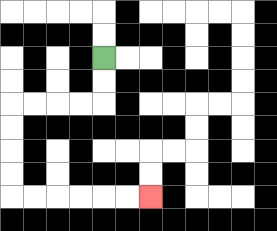{'start': '[4, 2]', 'end': '[6, 8]', 'path_directions': 'D,D,L,L,L,L,D,D,D,D,R,R,R,R,R,R', 'path_coordinates': '[[4, 2], [4, 3], [4, 4], [3, 4], [2, 4], [1, 4], [0, 4], [0, 5], [0, 6], [0, 7], [0, 8], [1, 8], [2, 8], [3, 8], [4, 8], [5, 8], [6, 8]]'}